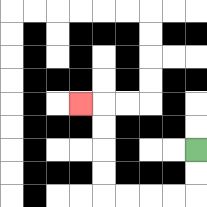{'start': '[8, 6]', 'end': '[3, 4]', 'path_directions': 'D,D,L,L,L,L,U,U,U,U,L', 'path_coordinates': '[[8, 6], [8, 7], [8, 8], [7, 8], [6, 8], [5, 8], [4, 8], [4, 7], [4, 6], [4, 5], [4, 4], [3, 4]]'}